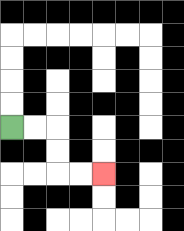{'start': '[0, 5]', 'end': '[4, 7]', 'path_directions': 'R,R,D,D,R,R', 'path_coordinates': '[[0, 5], [1, 5], [2, 5], [2, 6], [2, 7], [3, 7], [4, 7]]'}